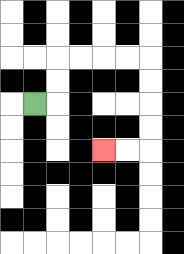{'start': '[1, 4]', 'end': '[4, 6]', 'path_directions': 'R,U,U,R,R,R,R,D,D,D,D,L,L', 'path_coordinates': '[[1, 4], [2, 4], [2, 3], [2, 2], [3, 2], [4, 2], [5, 2], [6, 2], [6, 3], [6, 4], [6, 5], [6, 6], [5, 6], [4, 6]]'}